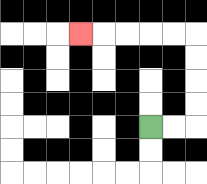{'start': '[6, 5]', 'end': '[3, 1]', 'path_directions': 'R,R,U,U,U,U,L,L,L,L,L', 'path_coordinates': '[[6, 5], [7, 5], [8, 5], [8, 4], [8, 3], [8, 2], [8, 1], [7, 1], [6, 1], [5, 1], [4, 1], [3, 1]]'}